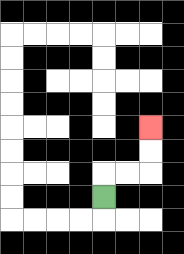{'start': '[4, 8]', 'end': '[6, 5]', 'path_directions': 'U,R,R,U,U', 'path_coordinates': '[[4, 8], [4, 7], [5, 7], [6, 7], [6, 6], [6, 5]]'}